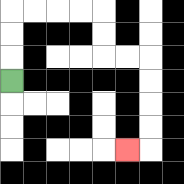{'start': '[0, 3]', 'end': '[5, 6]', 'path_directions': 'U,U,U,R,R,R,R,D,D,R,R,D,D,D,D,L', 'path_coordinates': '[[0, 3], [0, 2], [0, 1], [0, 0], [1, 0], [2, 0], [3, 0], [4, 0], [4, 1], [4, 2], [5, 2], [6, 2], [6, 3], [6, 4], [6, 5], [6, 6], [5, 6]]'}